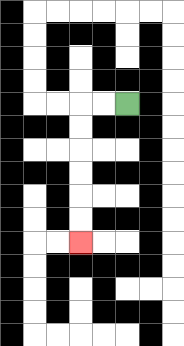{'start': '[5, 4]', 'end': '[3, 10]', 'path_directions': 'L,L,D,D,D,D,D,D', 'path_coordinates': '[[5, 4], [4, 4], [3, 4], [3, 5], [3, 6], [3, 7], [3, 8], [3, 9], [3, 10]]'}